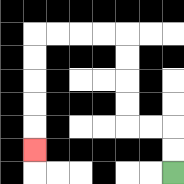{'start': '[7, 7]', 'end': '[1, 6]', 'path_directions': 'U,U,L,L,U,U,U,U,L,L,L,L,D,D,D,D,D', 'path_coordinates': '[[7, 7], [7, 6], [7, 5], [6, 5], [5, 5], [5, 4], [5, 3], [5, 2], [5, 1], [4, 1], [3, 1], [2, 1], [1, 1], [1, 2], [1, 3], [1, 4], [1, 5], [1, 6]]'}